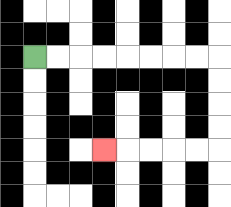{'start': '[1, 2]', 'end': '[4, 6]', 'path_directions': 'R,R,R,R,R,R,R,R,D,D,D,D,L,L,L,L,L', 'path_coordinates': '[[1, 2], [2, 2], [3, 2], [4, 2], [5, 2], [6, 2], [7, 2], [8, 2], [9, 2], [9, 3], [9, 4], [9, 5], [9, 6], [8, 6], [7, 6], [6, 6], [5, 6], [4, 6]]'}